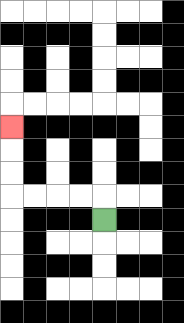{'start': '[4, 9]', 'end': '[0, 5]', 'path_directions': 'U,L,L,L,L,U,U,U', 'path_coordinates': '[[4, 9], [4, 8], [3, 8], [2, 8], [1, 8], [0, 8], [0, 7], [0, 6], [0, 5]]'}